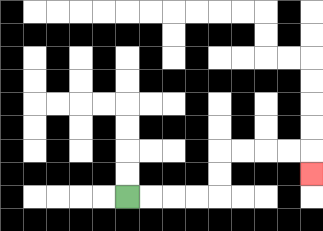{'start': '[5, 8]', 'end': '[13, 7]', 'path_directions': 'R,R,R,R,U,U,R,R,R,R,D', 'path_coordinates': '[[5, 8], [6, 8], [7, 8], [8, 8], [9, 8], [9, 7], [9, 6], [10, 6], [11, 6], [12, 6], [13, 6], [13, 7]]'}